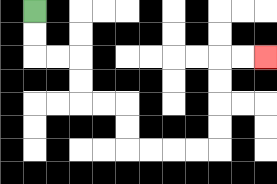{'start': '[1, 0]', 'end': '[11, 2]', 'path_directions': 'D,D,R,R,D,D,R,R,D,D,R,R,R,R,U,U,U,U,R,R', 'path_coordinates': '[[1, 0], [1, 1], [1, 2], [2, 2], [3, 2], [3, 3], [3, 4], [4, 4], [5, 4], [5, 5], [5, 6], [6, 6], [7, 6], [8, 6], [9, 6], [9, 5], [9, 4], [9, 3], [9, 2], [10, 2], [11, 2]]'}